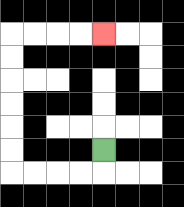{'start': '[4, 6]', 'end': '[4, 1]', 'path_directions': 'D,L,L,L,L,U,U,U,U,U,U,R,R,R,R', 'path_coordinates': '[[4, 6], [4, 7], [3, 7], [2, 7], [1, 7], [0, 7], [0, 6], [0, 5], [0, 4], [0, 3], [0, 2], [0, 1], [1, 1], [2, 1], [3, 1], [4, 1]]'}